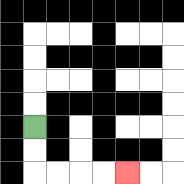{'start': '[1, 5]', 'end': '[5, 7]', 'path_directions': 'D,D,R,R,R,R', 'path_coordinates': '[[1, 5], [1, 6], [1, 7], [2, 7], [3, 7], [4, 7], [5, 7]]'}